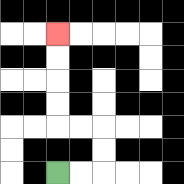{'start': '[2, 7]', 'end': '[2, 1]', 'path_directions': 'R,R,U,U,L,L,U,U,U,U', 'path_coordinates': '[[2, 7], [3, 7], [4, 7], [4, 6], [4, 5], [3, 5], [2, 5], [2, 4], [2, 3], [2, 2], [2, 1]]'}